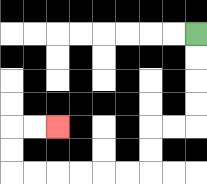{'start': '[8, 1]', 'end': '[2, 5]', 'path_directions': 'D,D,D,D,L,L,D,D,L,L,L,L,L,L,U,U,R,R', 'path_coordinates': '[[8, 1], [8, 2], [8, 3], [8, 4], [8, 5], [7, 5], [6, 5], [6, 6], [6, 7], [5, 7], [4, 7], [3, 7], [2, 7], [1, 7], [0, 7], [0, 6], [0, 5], [1, 5], [2, 5]]'}